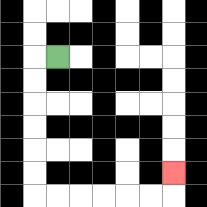{'start': '[2, 2]', 'end': '[7, 7]', 'path_directions': 'L,D,D,D,D,D,D,R,R,R,R,R,R,U', 'path_coordinates': '[[2, 2], [1, 2], [1, 3], [1, 4], [1, 5], [1, 6], [1, 7], [1, 8], [2, 8], [3, 8], [4, 8], [5, 8], [6, 8], [7, 8], [7, 7]]'}